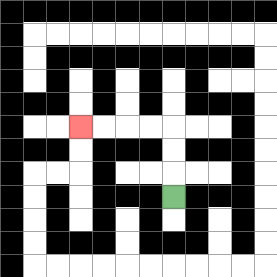{'start': '[7, 8]', 'end': '[3, 5]', 'path_directions': 'U,U,U,L,L,L,L', 'path_coordinates': '[[7, 8], [7, 7], [7, 6], [7, 5], [6, 5], [5, 5], [4, 5], [3, 5]]'}